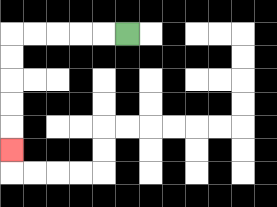{'start': '[5, 1]', 'end': '[0, 6]', 'path_directions': 'L,L,L,L,L,D,D,D,D,D', 'path_coordinates': '[[5, 1], [4, 1], [3, 1], [2, 1], [1, 1], [0, 1], [0, 2], [0, 3], [0, 4], [0, 5], [0, 6]]'}